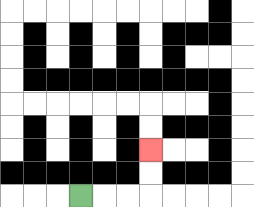{'start': '[3, 8]', 'end': '[6, 6]', 'path_directions': 'R,R,R,U,U', 'path_coordinates': '[[3, 8], [4, 8], [5, 8], [6, 8], [6, 7], [6, 6]]'}